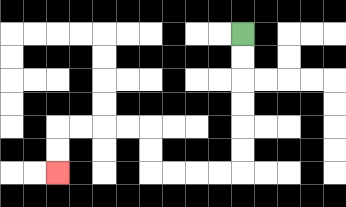{'start': '[10, 1]', 'end': '[2, 7]', 'path_directions': 'D,D,D,D,D,D,L,L,L,L,U,U,L,L,L,L,D,D', 'path_coordinates': '[[10, 1], [10, 2], [10, 3], [10, 4], [10, 5], [10, 6], [10, 7], [9, 7], [8, 7], [7, 7], [6, 7], [6, 6], [6, 5], [5, 5], [4, 5], [3, 5], [2, 5], [2, 6], [2, 7]]'}